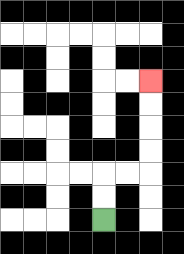{'start': '[4, 9]', 'end': '[6, 3]', 'path_directions': 'U,U,R,R,U,U,U,U', 'path_coordinates': '[[4, 9], [4, 8], [4, 7], [5, 7], [6, 7], [6, 6], [6, 5], [6, 4], [6, 3]]'}